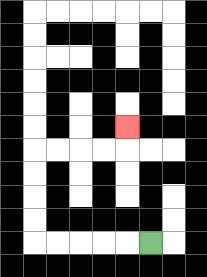{'start': '[6, 10]', 'end': '[5, 5]', 'path_directions': 'L,L,L,L,L,U,U,U,U,R,R,R,R,U', 'path_coordinates': '[[6, 10], [5, 10], [4, 10], [3, 10], [2, 10], [1, 10], [1, 9], [1, 8], [1, 7], [1, 6], [2, 6], [3, 6], [4, 6], [5, 6], [5, 5]]'}